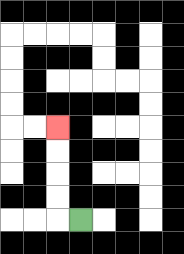{'start': '[3, 9]', 'end': '[2, 5]', 'path_directions': 'L,U,U,U,U', 'path_coordinates': '[[3, 9], [2, 9], [2, 8], [2, 7], [2, 6], [2, 5]]'}